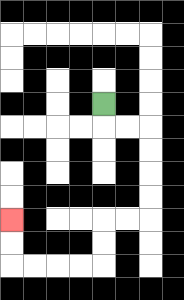{'start': '[4, 4]', 'end': '[0, 9]', 'path_directions': 'D,R,R,D,D,D,D,L,L,D,D,L,L,L,L,U,U', 'path_coordinates': '[[4, 4], [4, 5], [5, 5], [6, 5], [6, 6], [6, 7], [6, 8], [6, 9], [5, 9], [4, 9], [4, 10], [4, 11], [3, 11], [2, 11], [1, 11], [0, 11], [0, 10], [0, 9]]'}